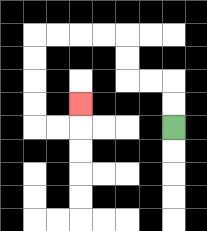{'start': '[7, 5]', 'end': '[3, 4]', 'path_directions': 'U,U,L,L,U,U,L,L,L,L,D,D,D,D,R,R,U', 'path_coordinates': '[[7, 5], [7, 4], [7, 3], [6, 3], [5, 3], [5, 2], [5, 1], [4, 1], [3, 1], [2, 1], [1, 1], [1, 2], [1, 3], [1, 4], [1, 5], [2, 5], [3, 5], [3, 4]]'}